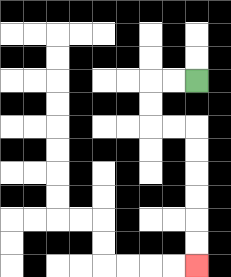{'start': '[8, 3]', 'end': '[8, 11]', 'path_directions': 'L,L,D,D,R,R,D,D,D,D,D,D', 'path_coordinates': '[[8, 3], [7, 3], [6, 3], [6, 4], [6, 5], [7, 5], [8, 5], [8, 6], [8, 7], [8, 8], [8, 9], [8, 10], [8, 11]]'}